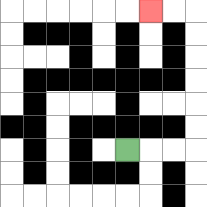{'start': '[5, 6]', 'end': '[6, 0]', 'path_directions': 'R,R,R,U,U,U,U,U,U,L,L', 'path_coordinates': '[[5, 6], [6, 6], [7, 6], [8, 6], [8, 5], [8, 4], [8, 3], [8, 2], [8, 1], [8, 0], [7, 0], [6, 0]]'}